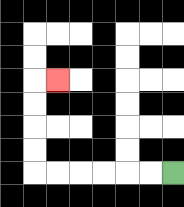{'start': '[7, 7]', 'end': '[2, 3]', 'path_directions': 'L,L,L,L,L,L,U,U,U,U,R', 'path_coordinates': '[[7, 7], [6, 7], [5, 7], [4, 7], [3, 7], [2, 7], [1, 7], [1, 6], [1, 5], [1, 4], [1, 3], [2, 3]]'}